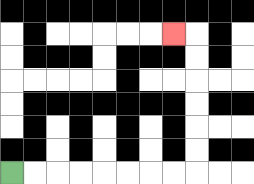{'start': '[0, 7]', 'end': '[7, 1]', 'path_directions': 'R,R,R,R,R,R,R,R,U,U,U,U,U,U,L', 'path_coordinates': '[[0, 7], [1, 7], [2, 7], [3, 7], [4, 7], [5, 7], [6, 7], [7, 7], [8, 7], [8, 6], [8, 5], [8, 4], [8, 3], [8, 2], [8, 1], [7, 1]]'}